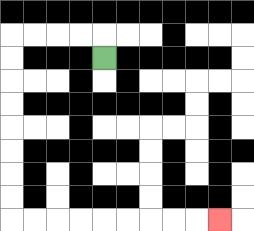{'start': '[4, 2]', 'end': '[9, 9]', 'path_directions': 'U,L,L,L,L,D,D,D,D,D,D,D,D,R,R,R,R,R,R,R,R,R', 'path_coordinates': '[[4, 2], [4, 1], [3, 1], [2, 1], [1, 1], [0, 1], [0, 2], [0, 3], [0, 4], [0, 5], [0, 6], [0, 7], [0, 8], [0, 9], [1, 9], [2, 9], [3, 9], [4, 9], [5, 9], [6, 9], [7, 9], [8, 9], [9, 9]]'}